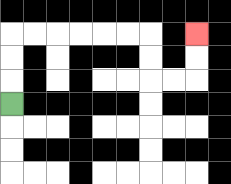{'start': '[0, 4]', 'end': '[8, 1]', 'path_directions': 'U,U,U,R,R,R,R,R,R,D,D,R,R,U,U', 'path_coordinates': '[[0, 4], [0, 3], [0, 2], [0, 1], [1, 1], [2, 1], [3, 1], [4, 1], [5, 1], [6, 1], [6, 2], [6, 3], [7, 3], [8, 3], [8, 2], [8, 1]]'}